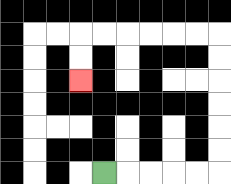{'start': '[4, 7]', 'end': '[3, 3]', 'path_directions': 'R,R,R,R,R,U,U,U,U,U,U,L,L,L,L,L,L,D,D', 'path_coordinates': '[[4, 7], [5, 7], [6, 7], [7, 7], [8, 7], [9, 7], [9, 6], [9, 5], [9, 4], [9, 3], [9, 2], [9, 1], [8, 1], [7, 1], [6, 1], [5, 1], [4, 1], [3, 1], [3, 2], [3, 3]]'}